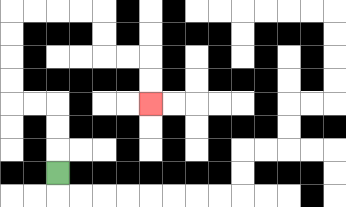{'start': '[2, 7]', 'end': '[6, 4]', 'path_directions': 'U,U,U,L,L,U,U,U,U,R,R,R,R,D,D,R,R,D,D', 'path_coordinates': '[[2, 7], [2, 6], [2, 5], [2, 4], [1, 4], [0, 4], [0, 3], [0, 2], [0, 1], [0, 0], [1, 0], [2, 0], [3, 0], [4, 0], [4, 1], [4, 2], [5, 2], [6, 2], [6, 3], [6, 4]]'}